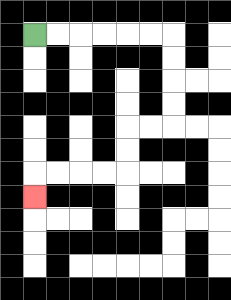{'start': '[1, 1]', 'end': '[1, 8]', 'path_directions': 'R,R,R,R,R,R,D,D,D,D,L,L,D,D,L,L,L,L,D', 'path_coordinates': '[[1, 1], [2, 1], [3, 1], [4, 1], [5, 1], [6, 1], [7, 1], [7, 2], [7, 3], [7, 4], [7, 5], [6, 5], [5, 5], [5, 6], [5, 7], [4, 7], [3, 7], [2, 7], [1, 7], [1, 8]]'}